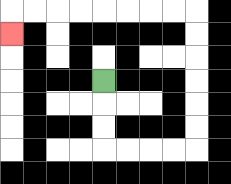{'start': '[4, 3]', 'end': '[0, 1]', 'path_directions': 'D,D,D,R,R,R,R,U,U,U,U,U,U,L,L,L,L,L,L,L,L,D', 'path_coordinates': '[[4, 3], [4, 4], [4, 5], [4, 6], [5, 6], [6, 6], [7, 6], [8, 6], [8, 5], [8, 4], [8, 3], [8, 2], [8, 1], [8, 0], [7, 0], [6, 0], [5, 0], [4, 0], [3, 0], [2, 0], [1, 0], [0, 0], [0, 1]]'}